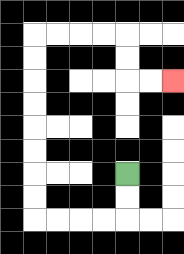{'start': '[5, 7]', 'end': '[7, 3]', 'path_directions': 'D,D,L,L,L,L,U,U,U,U,U,U,U,U,R,R,R,R,D,D,R,R', 'path_coordinates': '[[5, 7], [5, 8], [5, 9], [4, 9], [3, 9], [2, 9], [1, 9], [1, 8], [1, 7], [1, 6], [1, 5], [1, 4], [1, 3], [1, 2], [1, 1], [2, 1], [3, 1], [4, 1], [5, 1], [5, 2], [5, 3], [6, 3], [7, 3]]'}